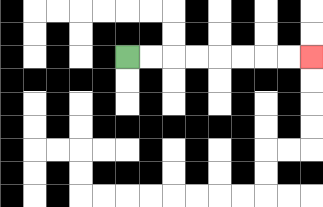{'start': '[5, 2]', 'end': '[13, 2]', 'path_directions': 'R,R,R,R,R,R,R,R', 'path_coordinates': '[[5, 2], [6, 2], [7, 2], [8, 2], [9, 2], [10, 2], [11, 2], [12, 2], [13, 2]]'}